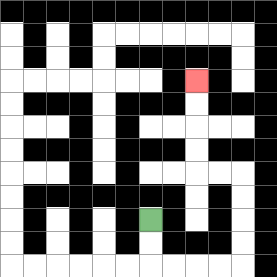{'start': '[6, 9]', 'end': '[8, 3]', 'path_directions': 'D,D,R,R,R,R,U,U,U,U,L,L,U,U,U,U', 'path_coordinates': '[[6, 9], [6, 10], [6, 11], [7, 11], [8, 11], [9, 11], [10, 11], [10, 10], [10, 9], [10, 8], [10, 7], [9, 7], [8, 7], [8, 6], [8, 5], [8, 4], [8, 3]]'}